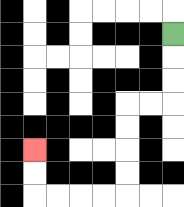{'start': '[7, 1]', 'end': '[1, 6]', 'path_directions': 'D,D,D,L,L,D,D,D,D,L,L,L,L,U,U', 'path_coordinates': '[[7, 1], [7, 2], [7, 3], [7, 4], [6, 4], [5, 4], [5, 5], [5, 6], [5, 7], [5, 8], [4, 8], [3, 8], [2, 8], [1, 8], [1, 7], [1, 6]]'}